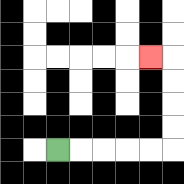{'start': '[2, 6]', 'end': '[6, 2]', 'path_directions': 'R,R,R,R,R,U,U,U,U,L', 'path_coordinates': '[[2, 6], [3, 6], [4, 6], [5, 6], [6, 6], [7, 6], [7, 5], [7, 4], [7, 3], [7, 2], [6, 2]]'}